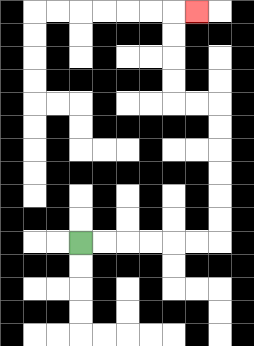{'start': '[3, 10]', 'end': '[8, 0]', 'path_directions': 'R,R,R,R,R,R,U,U,U,U,U,U,L,L,U,U,U,U,R', 'path_coordinates': '[[3, 10], [4, 10], [5, 10], [6, 10], [7, 10], [8, 10], [9, 10], [9, 9], [9, 8], [9, 7], [9, 6], [9, 5], [9, 4], [8, 4], [7, 4], [7, 3], [7, 2], [7, 1], [7, 0], [8, 0]]'}